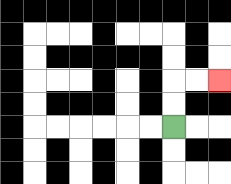{'start': '[7, 5]', 'end': '[9, 3]', 'path_directions': 'U,U,R,R', 'path_coordinates': '[[7, 5], [7, 4], [7, 3], [8, 3], [9, 3]]'}